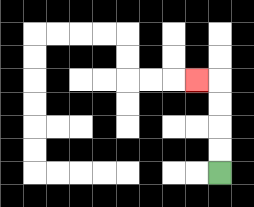{'start': '[9, 7]', 'end': '[8, 3]', 'path_directions': 'U,U,U,U,L', 'path_coordinates': '[[9, 7], [9, 6], [9, 5], [9, 4], [9, 3], [8, 3]]'}